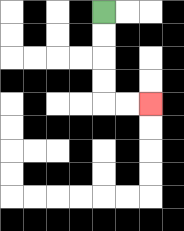{'start': '[4, 0]', 'end': '[6, 4]', 'path_directions': 'D,D,D,D,R,R', 'path_coordinates': '[[4, 0], [4, 1], [4, 2], [4, 3], [4, 4], [5, 4], [6, 4]]'}